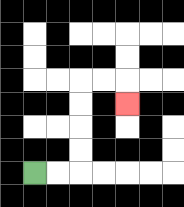{'start': '[1, 7]', 'end': '[5, 4]', 'path_directions': 'R,R,U,U,U,U,R,R,D', 'path_coordinates': '[[1, 7], [2, 7], [3, 7], [3, 6], [3, 5], [3, 4], [3, 3], [4, 3], [5, 3], [5, 4]]'}